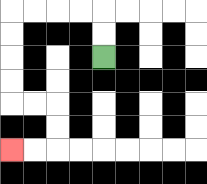{'start': '[4, 2]', 'end': '[0, 6]', 'path_directions': 'U,U,L,L,L,L,D,D,D,D,R,R,D,D,L,L', 'path_coordinates': '[[4, 2], [4, 1], [4, 0], [3, 0], [2, 0], [1, 0], [0, 0], [0, 1], [0, 2], [0, 3], [0, 4], [1, 4], [2, 4], [2, 5], [2, 6], [1, 6], [0, 6]]'}